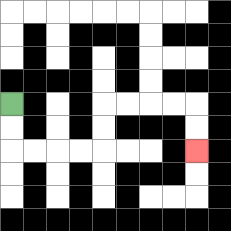{'start': '[0, 4]', 'end': '[8, 6]', 'path_directions': 'D,D,R,R,R,R,U,U,R,R,R,R,D,D', 'path_coordinates': '[[0, 4], [0, 5], [0, 6], [1, 6], [2, 6], [3, 6], [4, 6], [4, 5], [4, 4], [5, 4], [6, 4], [7, 4], [8, 4], [8, 5], [8, 6]]'}